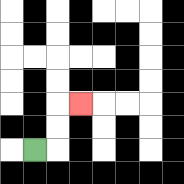{'start': '[1, 6]', 'end': '[3, 4]', 'path_directions': 'R,U,U,R', 'path_coordinates': '[[1, 6], [2, 6], [2, 5], [2, 4], [3, 4]]'}